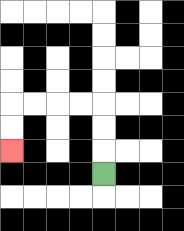{'start': '[4, 7]', 'end': '[0, 6]', 'path_directions': 'U,U,U,L,L,L,L,D,D', 'path_coordinates': '[[4, 7], [4, 6], [4, 5], [4, 4], [3, 4], [2, 4], [1, 4], [0, 4], [0, 5], [0, 6]]'}